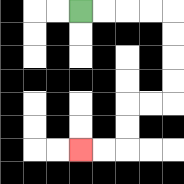{'start': '[3, 0]', 'end': '[3, 6]', 'path_directions': 'R,R,R,R,D,D,D,D,L,L,D,D,L,L', 'path_coordinates': '[[3, 0], [4, 0], [5, 0], [6, 0], [7, 0], [7, 1], [7, 2], [7, 3], [7, 4], [6, 4], [5, 4], [5, 5], [5, 6], [4, 6], [3, 6]]'}